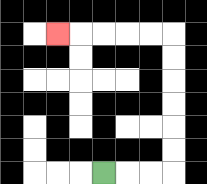{'start': '[4, 7]', 'end': '[2, 1]', 'path_directions': 'R,R,R,U,U,U,U,U,U,L,L,L,L,L', 'path_coordinates': '[[4, 7], [5, 7], [6, 7], [7, 7], [7, 6], [7, 5], [7, 4], [7, 3], [7, 2], [7, 1], [6, 1], [5, 1], [4, 1], [3, 1], [2, 1]]'}